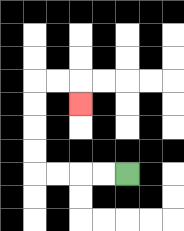{'start': '[5, 7]', 'end': '[3, 4]', 'path_directions': 'L,L,L,L,U,U,U,U,R,R,D', 'path_coordinates': '[[5, 7], [4, 7], [3, 7], [2, 7], [1, 7], [1, 6], [1, 5], [1, 4], [1, 3], [2, 3], [3, 3], [3, 4]]'}